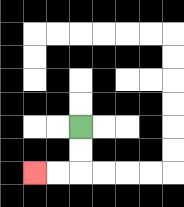{'start': '[3, 5]', 'end': '[1, 7]', 'path_directions': 'D,D,L,L', 'path_coordinates': '[[3, 5], [3, 6], [3, 7], [2, 7], [1, 7]]'}